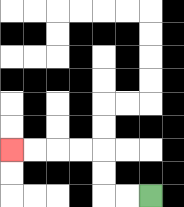{'start': '[6, 8]', 'end': '[0, 6]', 'path_directions': 'L,L,U,U,L,L,L,L', 'path_coordinates': '[[6, 8], [5, 8], [4, 8], [4, 7], [4, 6], [3, 6], [2, 6], [1, 6], [0, 6]]'}